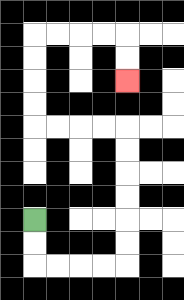{'start': '[1, 9]', 'end': '[5, 3]', 'path_directions': 'D,D,R,R,R,R,U,U,U,U,U,U,L,L,L,L,U,U,U,U,R,R,R,R,D,D', 'path_coordinates': '[[1, 9], [1, 10], [1, 11], [2, 11], [3, 11], [4, 11], [5, 11], [5, 10], [5, 9], [5, 8], [5, 7], [5, 6], [5, 5], [4, 5], [3, 5], [2, 5], [1, 5], [1, 4], [1, 3], [1, 2], [1, 1], [2, 1], [3, 1], [4, 1], [5, 1], [5, 2], [5, 3]]'}